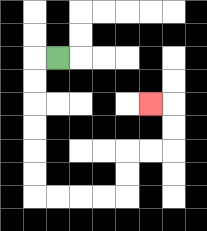{'start': '[2, 2]', 'end': '[6, 4]', 'path_directions': 'L,D,D,D,D,D,D,R,R,R,R,U,U,R,R,U,U,L', 'path_coordinates': '[[2, 2], [1, 2], [1, 3], [1, 4], [1, 5], [1, 6], [1, 7], [1, 8], [2, 8], [3, 8], [4, 8], [5, 8], [5, 7], [5, 6], [6, 6], [7, 6], [7, 5], [7, 4], [6, 4]]'}